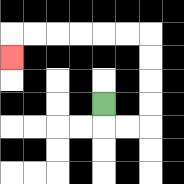{'start': '[4, 4]', 'end': '[0, 2]', 'path_directions': 'D,R,R,U,U,U,U,L,L,L,L,L,L,D', 'path_coordinates': '[[4, 4], [4, 5], [5, 5], [6, 5], [6, 4], [6, 3], [6, 2], [6, 1], [5, 1], [4, 1], [3, 1], [2, 1], [1, 1], [0, 1], [0, 2]]'}